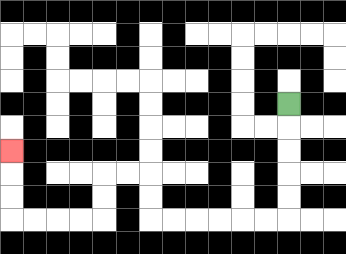{'start': '[12, 4]', 'end': '[0, 6]', 'path_directions': 'D,D,D,D,D,L,L,L,L,L,L,U,U,L,L,D,D,L,L,L,L,U,U,U', 'path_coordinates': '[[12, 4], [12, 5], [12, 6], [12, 7], [12, 8], [12, 9], [11, 9], [10, 9], [9, 9], [8, 9], [7, 9], [6, 9], [6, 8], [6, 7], [5, 7], [4, 7], [4, 8], [4, 9], [3, 9], [2, 9], [1, 9], [0, 9], [0, 8], [0, 7], [0, 6]]'}